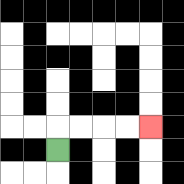{'start': '[2, 6]', 'end': '[6, 5]', 'path_directions': 'U,R,R,R,R', 'path_coordinates': '[[2, 6], [2, 5], [3, 5], [4, 5], [5, 5], [6, 5]]'}